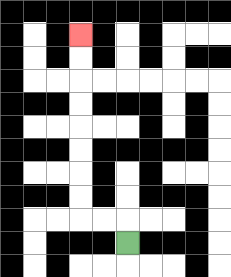{'start': '[5, 10]', 'end': '[3, 1]', 'path_directions': 'U,L,L,U,U,U,U,U,U,U,U', 'path_coordinates': '[[5, 10], [5, 9], [4, 9], [3, 9], [3, 8], [3, 7], [3, 6], [3, 5], [3, 4], [3, 3], [3, 2], [3, 1]]'}